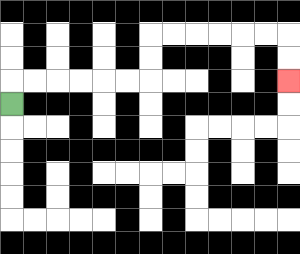{'start': '[0, 4]', 'end': '[12, 3]', 'path_directions': 'U,R,R,R,R,R,R,U,U,R,R,R,R,R,R,D,D', 'path_coordinates': '[[0, 4], [0, 3], [1, 3], [2, 3], [3, 3], [4, 3], [5, 3], [6, 3], [6, 2], [6, 1], [7, 1], [8, 1], [9, 1], [10, 1], [11, 1], [12, 1], [12, 2], [12, 3]]'}